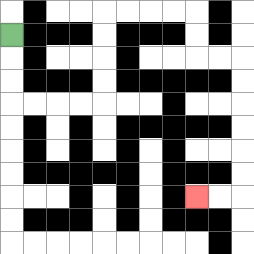{'start': '[0, 1]', 'end': '[8, 8]', 'path_directions': 'D,D,D,R,R,R,R,U,U,U,U,R,R,R,R,D,D,R,R,D,D,D,D,D,D,L,L', 'path_coordinates': '[[0, 1], [0, 2], [0, 3], [0, 4], [1, 4], [2, 4], [3, 4], [4, 4], [4, 3], [4, 2], [4, 1], [4, 0], [5, 0], [6, 0], [7, 0], [8, 0], [8, 1], [8, 2], [9, 2], [10, 2], [10, 3], [10, 4], [10, 5], [10, 6], [10, 7], [10, 8], [9, 8], [8, 8]]'}